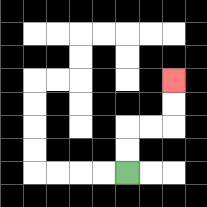{'start': '[5, 7]', 'end': '[7, 3]', 'path_directions': 'U,U,R,R,U,U', 'path_coordinates': '[[5, 7], [5, 6], [5, 5], [6, 5], [7, 5], [7, 4], [7, 3]]'}